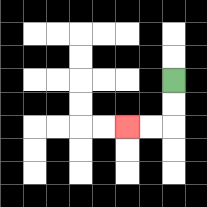{'start': '[7, 3]', 'end': '[5, 5]', 'path_directions': 'D,D,L,L', 'path_coordinates': '[[7, 3], [7, 4], [7, 5], [6, 5], [5, 5]]'}